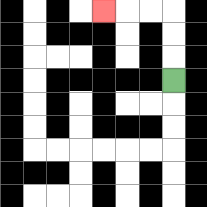{'start': '[7, 3]', 'end': '[4, 0]', 'path_directions': 'U,U,U,L,L,L', 'path_coordinates': '[[7, 3], [7, 2], [7, 1], [7, 0], [6, 0], [5, 0], [4, 0]]'}